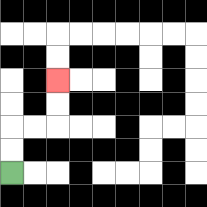{'start': '[0, 7]', 'end': '[2, 3]', 'path_directions': 'U,U,R,R,U,U', 'path_coordinates': '[[0, 7], [0, 6], [0, 5], [1, 5], [2, 5], [2, 4], [2, 3]]'}